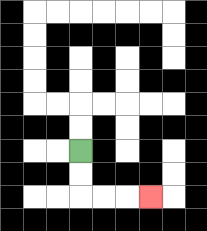{'start': '[3, 6]', 'end': '[6, 8]', 'path_directions': 'D,D,R,R,R', 'path_coordinates': '[[3, 6], [3, 7], [3, 8], [4, 8], [5, 8], [6, 8]]'}